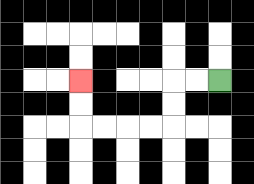{'start': '[9, 3]', 'end': '[3, 3]', 'path_directions': 'L,L,D,D,L,L,L,L,U,U', 'path_coordinates': '[[9, 3], [8, 3], [7, 3], [7, 4], [7, 5], [6, 5], [5, 5], [4, 5], [3, 5], [3, 4], [3, 3]]'}